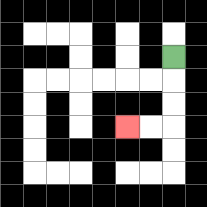{'start': '[7, 2]', 'end': '[5, 5]', 'path_directions': 'D,D,D,L,L', 'path_coordinates': '[[7, 2], [7, 3], [7, 4], [7, 5], [6, 5], [5, 5]]'}